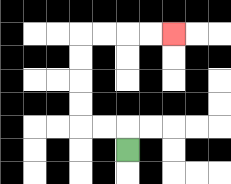{'start': '[5, 6]', 'end': '[7, 1]', 'path_directions': 'U,L,L,U,U,U,U,R,R,R,R', 'path_coordinates': '[[5, 6], [5, 5], [4, 5], [3, 5], [3, 4], [3, 3], [3, 2], [3, 1], [4, 1], [5, 1], [6, 1], [7, 1]]'}